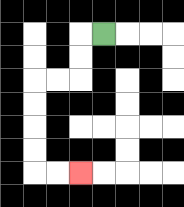{'start': '[4, 1]', 'end': '[3, 7]', 'path_directions': 'L,D,D,L,L,D,D,D,D,R,R', 'path_coordinates': '[[4, 1], [3, 1], [3, 2], [3, 3], [2, 3], [1, 3], [1, 4], [1, 5], [1, 6], [1, 7], [2, 7], [3, 7]]'}